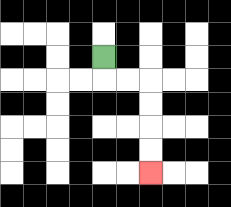{'start': '[4, 2]', 'end': '[6, 7]', 'path_directions': 'D,R,R,D,D,D,D', 'path_coordinates': '[[4, 2], [4, 3], [5, 3], [6, 3], [6, 4], [6, 5], [6, 6], [6, 7]]'}